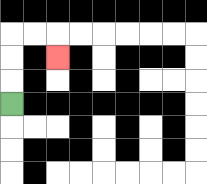{'start': '[0, 4]', 'end': '[2, 2]', 'path_directions': 'U,U,U,R,R,D', 'path_coordinates': '[[0, 4], [0, 3], [0, 2], [0, 1], [1, 1], [2, 1], [2, 2]]'}